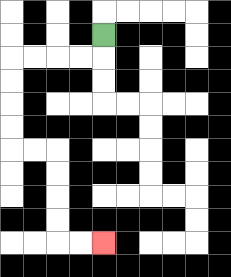{'start': '[4, 1]', 'end': '[4, 10]', 'path_directions': 'D,L,L,L,L,D,D,D,D,R,R,D,D,D,D,R,R', 'path_coordinates': '[[4, 1], [4, 2], [3, 2], [2, 2], [1, 2], [0, 2], [0, 3], [0, 4], [0, 5], [0, 6], [1, 6], [2, 6], [2, 7], [2, 8], [2, 9], [2, 10], [3, 10], [4, 10]]'}